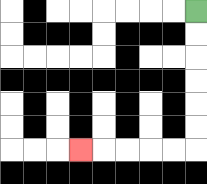{'start': '[8, 0]', 'end': '[3, 6]', 'path_directions': 'D,D,D,D,D,D,L,L,L,L,L', 'path_coordinates': '[[8, 0], [8, 1], [8, 2], [8, 3], [8, 4], [8, 5], [8, 6], [7, 6], [6, 6], [5, 6], [4, 6], [3, 6]]'}